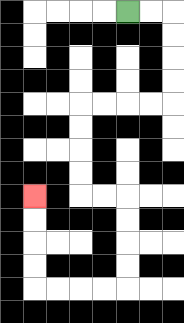{'start': '[5, 0]', 'end': '[1, 8]', 'path_directions': 'R,R,D,D,D,D,L,L,L,L,D,D,D,D,R,R,D,D,D,D,L,L,L,L,U,U,U,U', 'path_coordinates': '[[5, 0], [6, 0], [7, 0], [7, 1], [7, 2], [7, 3], [7, 4], [6, 4], [5, 4], [4, 4], [3, 4], [3, 5], [3, 6], [3, 7], [3, 8], [4, 8], [5, 8], [5, 9], [5, 10], [5, 11], [5, 12], [4, 12], [3, 12], [2, 12], [1, 12], [1, 11], [1, 10], [1, 9], [1, 8]]'}